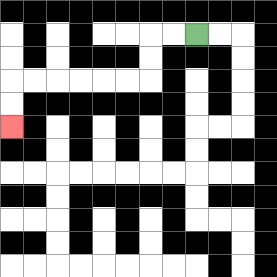{'start': '[8, 1]', 'end': '[0, 5]', 'path_directions': 'L,L,D,D,L,L,L,L,L,L,D,D', 'path_coordinates': '[[8, 1], [7, 1], [6, 1], [6, 2], [6, 3], [5, 3], [4, 3], [3, 3], [2, 3], [1, 3], [0, 3], [0, 4], [0, 5]]'}